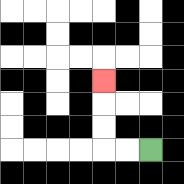{'start': '[6, 6]', 'end': '[4, 3]', 'path_directions': 'L,L,U,U,U', 'path_coordinates': '[[6, 6], [5, 6], [4, 6], [4, 5], [4, 4], [4, 3]]'}